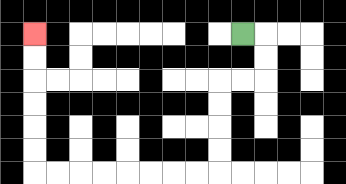{'start': '[10, 1]', 'end': '[1, 1]', 'path_directions': 'R,D,D,L,L,D,D,D,D,L,L,L,L,L,L,L,L,U,U,U,U,U,U', 'path_coordinates': '[[10, 1], [11, 1], [11, 2], [11, 3], [10, 3], [9, 3], [9, 4], [9, 5], [9, 6], [9, 7], [8, 7], [7, 7], [6, 7], [5, 7], [4, 7], [3, 7], [2, 7], [1, 7], [1, 6], [1, 5], [1, 4], [1, 3], [1, 2], [1, 1]]'}